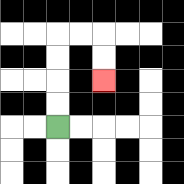{'start': '[2, 5]', 'end': '[4, 3]', 'path_directions': 'U,U,U,U,R,R,D,D', 'path_coordinates': '[[2, 5], [2, 4], [2, 3], [2, 2], [2, 1], [3, 1], [4, 1], [4, 2], [4, 3]]'}